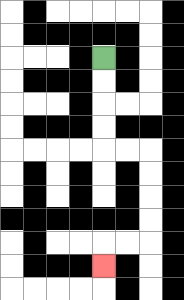{'start': '[4, 2]', 'end': '[4, 11]', 'path_directions': 'D,D,D,D,R,R,D,D,D,D,L,L,D', 'path_coordinates': '[[4, 2], [4, 3], [4, 4], [4, 5], [4, 6], [5, 6], [6, 6], [6, 7], [6, 8], [6, 9], [6, 10], [5, 10], [4, 10], [4, 11]]'}